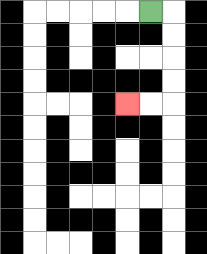{'start': '[6, 0]', 'end': '[5, 4]', 'path_directions': 'R,D,D,D,D,L,L', 'path_coordinates': '[[6, 0], [7, 0], [7, 1], [7, 2], [7, 3], [7, 4], [6, 4], [5, 4]]'}